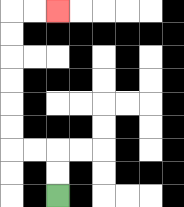{'start': '[2, 8]', 'end': '[2, 0]', 'path_directions': 'U,U,L,L,U,U,U,U,U,U,R,R', 'path_coordinates': '[[2, 8], [2, 7], [2, 6], [1, 6], [0, 6], [0, 5], [0, 4], [0, 3], [0, 2], [0, 1], [0, 0], [1, 0], [2, 0]]'}